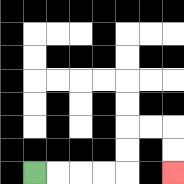{'start': '[1, 7]', 'end': '[7, 7]', 'path_directions': 'R,R,R,R,U,U,R,R,D,D', 'path_coordinates': '[[1, 7], [2, 7], [3, 7], [4, 7], [5, 7], [5, 6], [5, 5], [6, 5], [7, 5], [7, 6], [7, 7]]'}